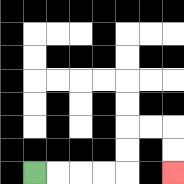{'start': '[1, 7]', 'end': '[7, 7]', 'path_directions': 'R,R,R,R,U,U,R,R,D,D', 'path_coordinates': '[[1, 7], [2, 7], [3, 7], [4, 7], [5, 7], [5, 6], [5, 5], [6, 5], [7, 5], [7, 6], [7, 7]]'}